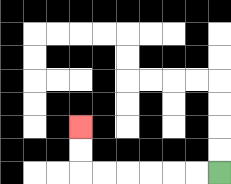{'start': '[9, 7]', 'end': '[3, 5]', 'path_directions': 'L,L,L,L,L,L,U,U', 'path_coordinates': '[[9, 7], [8, 7], [7, 7], [6, 7], [5, 7], [4, 7], [3, 7], [3, 6], [3, 5]]'}